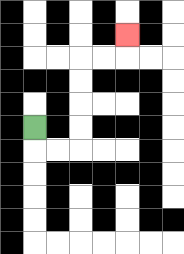{'start': '[1, 5]', 'end': '[5, 1]', 'path_directions': 'D,R,R,U,U,U,U,R,R,U', 'path_coordinates': '[[1, 5], [1, 6], [2, 6], [3, 6], [3, 5], [3, 4], [3, 3], [3, 2], [4, 2], [5, 2], [5, 1]]'}